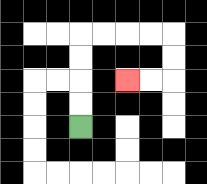{'start': '[3, 5]', 'end': '[5, 3]', 'path_directions': 'U,U,U,U,R,R,R,R,D,D,L,L', 'path_coordinates': '[[3, 5], [3, 4], [3, 3], [3, 2], [3, 1], [4, 1], [5, 1], [6, 1], [7, 1], [7, 2], [7, 3], [6, 3], [5, 3]]'}